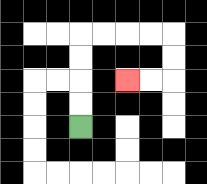{'start': '[3, 5]', 'end': '[5, 3]', 'path_directions': 'U,U,U,U,R,R,R,R,D,D,L,L', 'path_coordinates': '[[3, 5], [3, 4], [3, 3], [3, 2], [3, 1], [4, 1], [5, 1], [6, 1], [7, 1], [7, 2], [7, 3], [6, 3], [5, 3]]'}